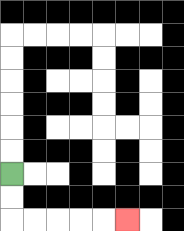{'start': '[0, 7]', 'end': '[5, 9]', 'path_directions': 'D,D,R,R,R,R,R', 'path_coordinates': '[[0, 7], [0, 8], [0, 9], [1, 9], [2, 9], [3, 9], [4, 9], [5, 9]]'}